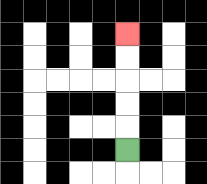{'start': '[5, 6]', 'end': '[5, 1]', 'path_directions': 'U,U,U,U,U', 'path_coordinates': '[[5, 6], [5, 5], [5, 4], [5, 3], [5, 2], [5, 1]]'}